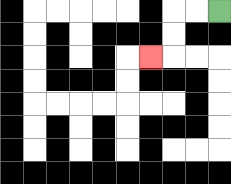{'start': '[9, 0]', 'end': '[6, 2]', 'path_directions': 'L,L,D,D,L', 'path_coordinates': '[[9, 0], [8, 0], [7, 0], [7, 1], [7, 2], [6, 2]]'}